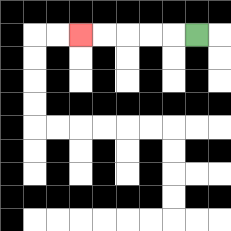{'start': '[8, 1]', 'end': '[3, 1]', 'path_directions': 'L,L,L,L,L', 'path_coordinates': '[[8, 1], [7, 1], [6, 1], [5, 1], [4, 1], [3, 1]]'}